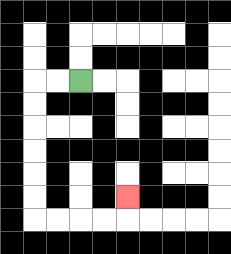{'start': '[3, 3]', 'end': '[5, 8]', 'path_directions': 'L,L,D,D,D,D,D,D,R,R,R,R,U', 'path_coordinates': '[[3, 3], [2, 3], [1, 3], [1, 4], [1, 5], [1, 6], [1, 7], [1, 8], [1, 9], [2, 9], [3, 9], [4, 9], [5, 9], [5, 8]]'}